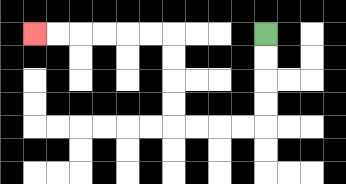{'start': '[11, 1]', 'end': '[1, 1]', 'path_directions': 'D,D,D,D,L,L,L,L,U,U,U,U,L,L,L,L,L,L', 'path_coordinates': '[[11, 1], [11, 2], [11, 3], [11, 4], [11, 5], [10, 5], [9, 5], [8, 5], [7, 5], [7, 4], [7, 3], [7, 2], [7, 1], [6, 1], [5, 1], [4, 1], [3, 1], [2, 1], [1, 1]]'}